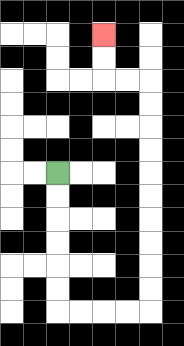{'start': '[2, 7]', 'end': '[4, 1]', 'path_directions': 'D,D,D,D,D,D,R,R,R,R,U,U,U,U,U,U,U,U,U,U,L,L,U,U', 'path_coordinates': '[[2, 7], [2, 8], [2, 9], [2, 10], [2, 11], [2, 12], [2, 13], [3, 13], [4, 13], [5, 13], [6, 13], [6, 12], [6, 11], [6, 10], [6, 9], [6, 8], [6, 7], [6, 6], [6, 5], [6, 4], [6, 3], [5, 3], [4, 3], [4, 2], [4, 1]]'}